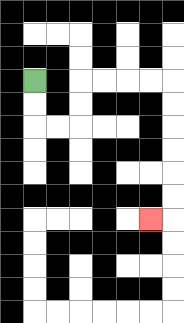{'start': '[1, 3]', 'end': '[6, 9]', 'path_directions': 'D,D,R,R,U,U,R,R,R,R,D,D,D,D,D,D,L', 'path_coordinates': '[[1, 3], [1, 4], [1, 5], [2, 5], [3, 5], [3, 4], [3, 3], [4, 3], [5, 3], [6, 3], [7, 3], [7, 4], [7, 5], [7, 6], [7, 7], [7, 8], [7, 9], [6, 9]]'}